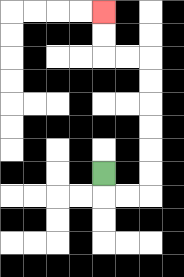{'start': '[4, 7]', 'end': '[4, 0]', 'path_directions': 'D,R,R,U,U,U,U,U,U,L,L,U,U', 'path_coordinates': '[[4, 7], [4, 8], [5, 8], [6, 8], [6, 7], [6, 6], [6, 5], [6, 4], [6, 3], [6, 2], [5, 2], [4, 2], [4, 1], [4, 0]]'}